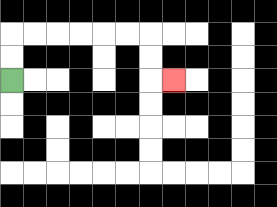{'start': '[0, 3]', 'end': '[7, 3]', 'path_directions': 'U,U,R,R,R,R,R,R,D,D,R', 'path_coordinates': '[[0, 3], [0, 2], [0, 1], [1, 1], [2, 1], [3, 1], [4, 1], [5, 1], [6, 1], [6, 2], [6, 3], [7, 3]]'}